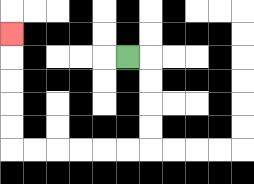{'start': '[5, 2]', 'end': '[0, 1]', 'path_directions': 'R,D,D,D,D,L,L,L,L,L,L,U,U,U,U,U', 'path_coordinates': '[[5, 2], [6, 2], [6, 3], [6, 4], [6, 5], [6, 6], [5, 6], [4, 6], [3, 6], [2, 6], [1, 6], [0, 6], [0, 5], [0, 4], [0, 3], [0, 2], [0, 1]]'}